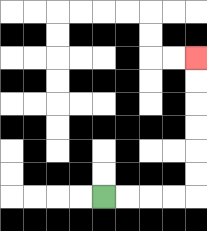{'start': '[4, 8]', 'end': '[8, 2]', 'path_directions': 'R,R,R,R,U,U,U,U,U,U', 'path_coordinates': '[[4, 8], [5, 8], [6, 8], [7, 8], [8, 8], [8, 7], [8, 6], [8, 5], [8, 4], [8, 3], [8, 2]]'}